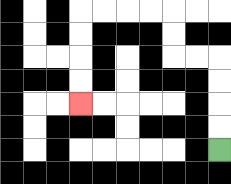{'start': '[9, 6]', 'end': '[3, 4]', 'path_directions': 'U,U,U,U,L,L,U,U,L,L,L,L,D,D,D,D', 'path_coordinates': '[[9, 6], [9, 5], [9, 4], [9, 3], [9, 2], [8, 2], [7, 2], [7, 1], [7, 0], [6, 0], [5, 0], [4, 0], [3, 0], [3, 1], [3, 2], [3, 3], [3, 4]]'}